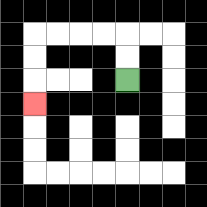{'start': '[5, 3]', 'end': '[1, 4]', 'path_directions': 'U,U,L,L,L,L,D,D,D', 'path_coordinates': '[[5, 3], [5, 2], [5, 1], [4, 1], [3, 1], [2, 1], [1, 1], [1, 2], [1, 3], [1, 4]]'}